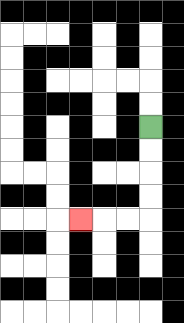{'start': '[6, 5]', 'end': '[3, 9]', 'path_directions': 'D,D,D,D,L,L,L', 'path_coordinates': '[[6, 5], [6, 6], [6, 7], [6, 8], [6, 9], [5, 9], [4, 9], [3, 9]]'}